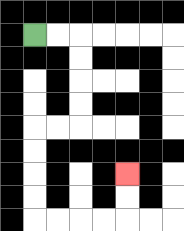{'start': '[1, 1]', 'end': '[5, 7]', 'path_directions': 'R,R,D,D,D,D,L,L,D,D,D,D,R,R,R,R,U,U', 'path_coordinates': '[[1, 1], [2, 1], [3, 1], [3, 2], [3, 3], [3, 4], [3, 5], [2, 5], [1, 5], [1, 6], [1, 7], [1, 8], [1, 9], [2, 9], [3, 9], [4, 9], [5, 9], [5, 8], [5, 7]]'}